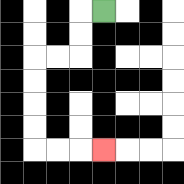{'start': '[4, 0]', 'end': '[4, 6]', 'path_directions': 'L,D,D,L,L,D,D,D,D,R,R,R', 'path_coordinates': '[[4, 0], [3, 0], [3, 1], [3, 2], [2, 2], [1, 2], [1, 3], [1, 4], [1, 5], [1, 6], [2, 6], [3, 6], [4, 6]]'}